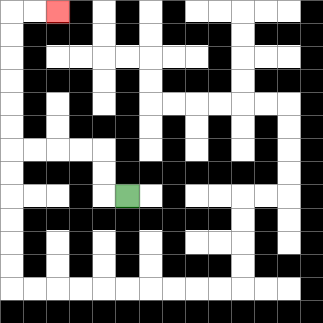{'start': '[5, 8]', 'end': '[2, 0]', 'path_directions': 'L,U,U,L,L,L,L,U,U,U,U,U,U,R,R', 'path_coordinates': '[[5, 8], [4, 8], [4, 7], [4, 6], [3, 6], [2, 6], [1, 6], [0, 6], [0, 5], [0, 4], [0, 3], [0, 2], [0, 1], [0, 0], [1, 0], [2, 0]]'}